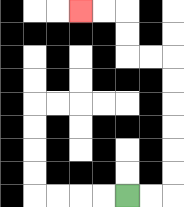{'start': '[5, 8]', 'end': '[3, 0]', 'path_directions': 'R,R,U,U,U,U,U,U,L,L,U,U,L,L', 'path_coordinates': '[[5, 8], [6, 8], [7, 8], [7, 7], [7, 6], [7, 5], [7, 4], [7, 3], [7, 2], [6, 2], [5, 2], [5, 1], [5, 0], [4, 0], [3, 0]]'}